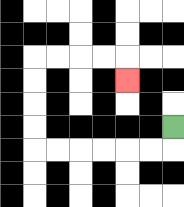{'start': '[7, 5]', 'end': '[5, 3]', 'path_directions': 'D,L,L,L,L,L,L,U,U,U,U,R,R,R,R,D', 'path_coordinates': '[[7, 5], [7, 6], [6, 6], [5, 6], [4, 6], [3, 6], [2, 6], [1, 6], [1, 5], [1, 4], [1, 3], [1, 2], [2, 2], [3, 2], [4, 2], [5, 2], [5, 3]]'}